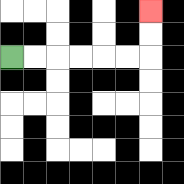{'start': '[0, 2]', 'end': '[6, 0]', 'path_directions': 'R,R,R,R,R,R,U,U', 'path_coordinates': '[[0, 2], [1, 2], [2, 2], [3, 2], [4, 2], [5, 2], [6, 2], [6, 1], [6, 0]]'}